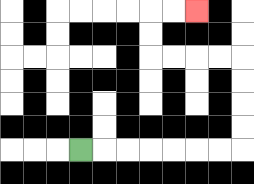{'start': '[3, 6]', 'end': '[8, 0]', 'path_directions': 'R,R,R,R,R,R,R,U,U,U,U,L,L,L,L,U,U,R,R', 'path_coordinates': '[[3, 6], [4, 6], [5, 6], [6, 6], [7, 6], [8, 6], [9, 6], [10, 6], [10, 5], [10, 4], [10, 3], [10, 2], [9, 2], [8, 2], [7, 2], [6, 2], [6, 1], [6, 0], [7, 0], [8, 0]]'}